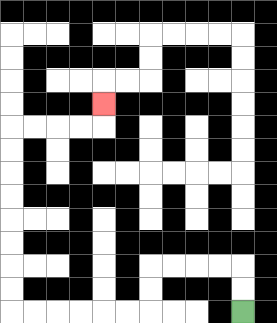{'start': '[10, 13]', 'end': '[4, 4]', 'path_directions': 'U,U,L,L,L,L,D,D,L,L,L,L,L,L,U,U,U,U,U,U,U,U,R,R,R,R,U', 'path_coordinates': '[[10, 13], [10, 12], [10, 11], [9, 11], [8, 11], [7, 11], [6, 11], [6, 12], [6, 13], [5, 13], [4, 13], [3, 13], [2, 13], [1, 13], [0, 13], [0, 12], [0, 11], [0, 10], [0, 9], [0, 8], [0, 7], [0, 6], [0, 5], [1, 5], [2, 5], [3, 5], [4, 5], [4, 4]]'}